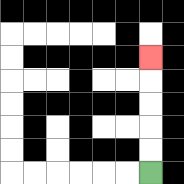{'start': '[6, 7]', 'end': '[6, 2]', 'path_directions': 'U,U,U,U,U', 'path_coordinates': '[[6, 7], [6, 6], [6, 5], [6, 4], [6, 3], [6, 2]]'}